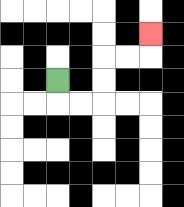{'start': '[2, 3]', 'end': '[6, 1]', 'path_directions': 'D,R,R,U,U,R,R,U', 'path_coordinates': '[[2, 3], [2, 4], [3, 4], [4, 4], [4, 3], [4, 2], [5, 2], [6, 2], [6, 1]]'}